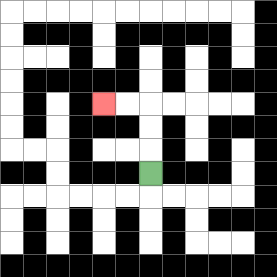{'start': '[6, 7]', 'end': '[4, 4]', 'path_directions': 'U,U,U,L,L', 'path_coordinates': '[[6, 7], [6, 6], [6, 5], [6, 4], [5, 4], [4, 4]]'}